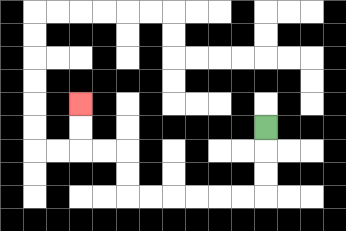{'start': '[11, 5]', 'end': '[3, 4]', 'path_directions': 'D,D,D,L,L,L,L,L,L,U,U,L,L,U,U', 'path_coordinates': '[[11, 5], [11, 6], [11, 7], [11, 8], [10, 8], [9, 8], [8, 8], [7, 8], [6, 8], [5, 8], [5, 7], [5, 6], [4, 6], [3, 6], [3, 5], [3, 4]]'}